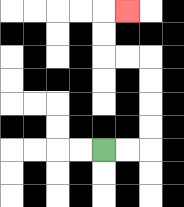{'start': '[4, 6]', 'end': '[5, 0]', 'path_directions': 'R,R,U,U,U,U,L,L,U,U,R', 'path_coordinates': '[[4, 6], [5, 6], [6, 6], [6, 5], [6, 4], [6, 3], [6, 2], [5, 2], [4, 2], [4, 1], [4, 0], [5, 0]]'}